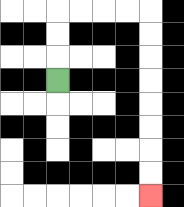{'start': '[2, 3]', 'end': '[6, 8]', 'path_directions': 'U,U,U,R,R,R,R,D,D,D,D,D,D,D,D', 'path_coordinates': '[[2, 3], [2, 2], [2, 1], [2, 0], [3, 0], [4, 0], [5, 0], [6, 0], [6, 1], [6, 2], [6, 3], [6, 4], [6, 5], [6, 6], [6, 7], [6, 8]]'}